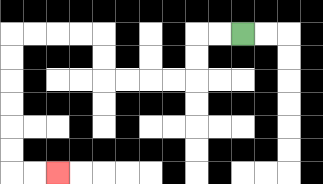{'start': '[10, 1]', 'end': '[2, 7]', 'path_directions': 'L,L,D,D,L,L,L,L,U,U,L,L,L,L,D,D,D,D,D,D,R,R', 'path_coordinates': '[[10, 1], [9, 1], [8, 1], [8, 2], [8, 3], [7, 3], [6, 3], [5, 3], [4, 3], [4, 2], [4, 1], [3, 1], [2, 1], [1, 1], [0, 1], [0, 2], [0, 3], [0, 4], [0, 5], [0, 6], [0, 7], [1, 7], [2, 7]]'}